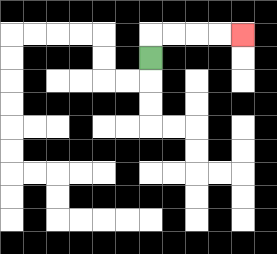{'start': '[6, 2]', 'end': '[10, 1]', 'path_directions': 'U,R,R,R,R', 'path_coordinates': '[[6, 2], [6, 1], [7, 1], [8, 1], [9, 1], [10, 1]]'}